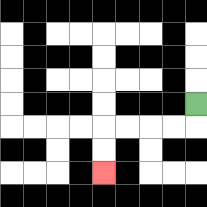{'start': '[8, 4]', 'end': '[4, 7]', 'path_directions': 'D,L,L,L,L,D,D', 'path_coordinates': '[[8, 4], [8, 5], [7, 5], [6, 5], [5, 5], [4, 5], [4, 6], [4, 7]]'}